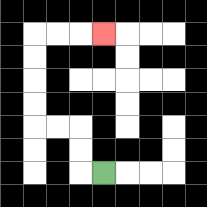{'start': '[4, 7]', 'end': '[4, 1]', 'path_directions': 'L,U,U,L,L,U,U,U,U,R,R,R', 'path_coordinates': '[[4, 7], [3, 7], [3, 6], [3, 5], [2, 5], [1, 5], [1, 4], [1, 3], [1, 2], [1, 1], [2, 1], [3, 1], [4, 1]]'}